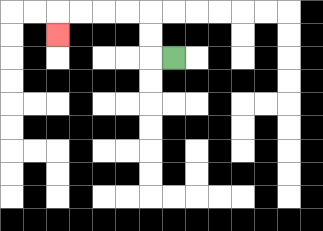{'start': '[7, 2]', 'end': '[2, 1]', 'path_directions': 'L,U,U,L,L,L,L,D', 'path_coordinates': '[[7, 2], [6, 2], [6, 1], [6, 0], [5, 0], [4, 0], [3, 0], [2, 0], [2, 1]]'}